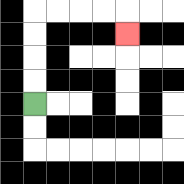{'start': '[1, 4]', 'end': '[5, 1]', 'path_directions': 'U,U,U,U,R,R,R,R,D', 'path_coordinates': '[[1, 4], [1, 3], [1, 2], [1, 1], [1, 0], [2, 0], [3, 0], [4, 0], [5, 0], [5, 1]]'}